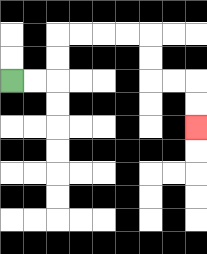{'start': '[0, 3]', 'end': '[8, 5]', 'path_directions': 'R,R,U,U,R,R,R,R,D,D,R,R,D,D', 'path_coordinates': '[[0, 3], [1, 3], [2, 3], [2, 2], [2, 1], [3, 1], [4, 1], [5, 1], [6, 1], [6, 2], [6, 3], [7, 3], [8, 3], [8, 4], [8, 5]]'}